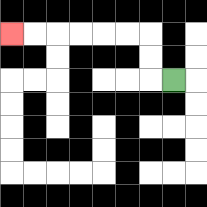{'start': '[7, 3]', 'end': '[0, 1]', 'path_directions': 'L,U,U,L,L,L,L,L,L', 'path_coordinates': '[[7, 3], [6, 3], [6, 2], [6, 1], [5, 1], [4, 1], [3, 1], [2, 1], [1, 1], [0, 1]]'}